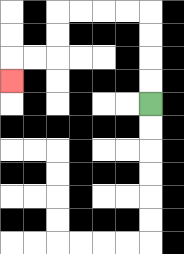{'start': '[6, 4]', 'end': '[0, 3]', 'path_directions': 'U,U,U,U,L,L,L,L,D,D,L,L,D', 'path_coordinates': '[[6, 4], [6, 3], [6, 2], [6, 1], [6, 0], [5, 0], [4, 0], [3, 0], [2, 0], [2, 1], [2, 2], [1, 2], [0, 2], [0, 3]]'}